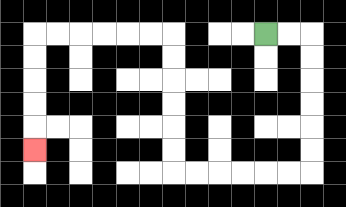{'start': '[11, 1]', 'end': '[1, 6]', 'path_directions': 'R,R,D,D,D,D,D,D,L,L,L,L,L,L,U,U,U,U,U,U,L,L,L,L,L,L,D,D,D,D,D', 'path_coordinates': '[[11, 1], [12, 1], [13, 1], [13, 2], [13, 3], [13, 4], [13, 5], [13, 6], [13, 7], [12, 7], [11, 7], [10, 7], [9, 7], [8, 7], [7, 7], [7, 6], [7, 5], [7, 4], [7, 3], [7, 2], [7, 1], [6, 1], [5, 1], [4, 1], [3, 1], [2, 1], [1, 1], [1, 2], [1, 3], [1, 4], [1, 5], [1, 6]]'}